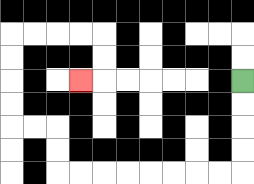{'start': '[10, 3]', 'end': '[3, 3]', 'path_directions': 'D,D,D,D,L,L,L,L,L,L,L,L,U,U,L,L,U,U,U,U,R,R,R,R,D,D,L', 'path_coordinates': '[[10, 3], [10, 4], [10, 5], [10, 6], [10, 7], [9, 7], [8, 7], [7, 7], [6, 7], [5, 7], [4, 7], [3, 7], [2, 7], [2, 6], [2, 5], [1, 5], [0, 5], [0, 4], [0, 3], [0, 2], [0, 1], [1, 1], [2, 1], [3, 1], [4, 1], [4, 2], [4, 3], [3, 3]]'}